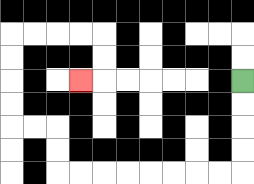{'start': '[10, 3]', 'end': '[3, 3]', 'path_directions': 'D,D,D,D,L,L,L,L,L,L,L,L,U,U,L,L,U,U,U,U,R,R,R,R,D,D,L', 'path_coordinates': '[[10, 3], [10, 4], [10, 5], [10, 6], [10, 7], [9, 7], [8, 7], [7, 7], [6, 7], [5, 7], [4, 7], [3, 7], [2, 7], [2, 6], [2, 5], [1, 5], [0, 5], [0, 4], [0, 3], [0, 2], [0, 1], [1, 1], [2, 1], [3, 1], [4, 1], [4, 2], [4, 3], [3, 3]]'}